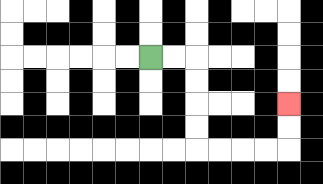{'start': '[6, 2]', 'end': '[12, 4]', 'path_directions': 'R,R,D,D,D,D,R,R,R,R,U,U', 'path_coordinates': '[[6, 2], [7, 2], [8, 2], [8, 3], [8, 4], [8, 5], [8, 6], [9, 6], [10, 6], [11, 6], [12, 6], [12, 5], [12, 4]]'}